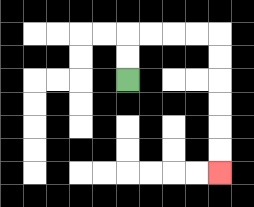{'start': '[5, 3]', 'end': '[9, 7]', 'path_directions': 'U,U,R,R,R,R,D,D,D,D,D,D', 'path_coordinates': '[[5, 3], [5, 2], [5, 1], [6, 1], [7, 1], [8, 1], [9, 1], [9, 2], [9, 3], [9, 4], [9, 5], [9, 6], [9, 7]]'}